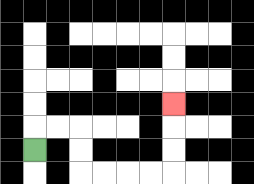{'start': '[1, 6]', 'end': '[7, 4]', 'path_directions': 'U,R,R,D,D,R,R,R,R,U,U,U', 'path_coordinates': '[[1, 6], [1, 5], [2, 5], [3, 5], [3, 6], [3, 7], [4, 7], [5, 7], [6, 7], [7, 7], [7, 6], [7, 5], [7, 4]]'}